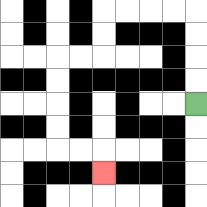{'start': '[8, 4]', 'end': '[4, 7]', 'path_directions': 'U,U,U,U,L,L,L,L,D,D,L,L,D,D,D,D,R,R,D', 'path_coordinates': '[[8, 4], [8, 3], [8, 2], [8, 1], [8, 0], [7, 0], [6, 0], [5, 0], [4, 0], [4, 1], [4, 2], [3, 2], [2, 2], [2, 3], [2, 4], [2, 5], [2, 6], [3, 6], [4, 6], [4, 7]]'}